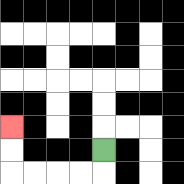{'start': '[4, 6]', 'end': '[0, 5]', 'path_directions': 'D,L,L,L,L,U,U', 'path_coordinates': '[[4, 6], [4, 7], [3, 7], [2, 7], [1, 7], [0, 7], [0, 6], [0, 5]]'}